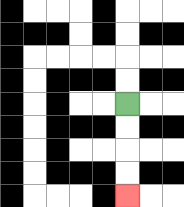{'start': '[5, 4]', 'end': '[5, 8]', 'path_directions': 'D,D,D,D', 'path_coordinates': '[[5, 4], [5, 5], [5, 6], [5, 7], [5, 8]]'}